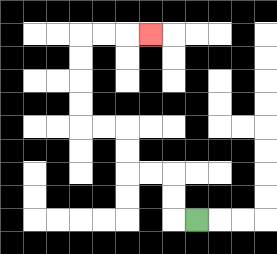{'start': '[8, 9]', 'end': '[6, 1]', 'path_directions': 'L,U,U,L,L,U,U,L,L,U,U,U,U,R,R,R', 'path_coordinates': '[[8, 9], [7, 9], [7, 8], [7, 7], [6, 7], [5, 7], [5, 6], [5, 5], [4, 5], [3, 5], [3, 4], [3, 3], [3, 2], [3, 1], [4, 1], [5, 1], [6, 1]]'}